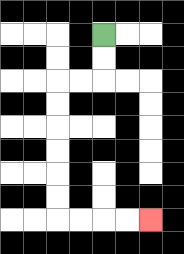{'start': '[4, 1]', 'end': '[6, 9]', 'path_directions': 'D,D,L,L,D,D,D,D,D,D,R,R,R,R', 'path_coordinates': '[[4, 1], [4, 2], [4, 3], [3, 3], [2, 3], [2, 4], [2, 5], [2, 6], [2, 7], [2, 8], [2, 9], [3, 9], [4, 9], [5, 9], [6, 9]]'}